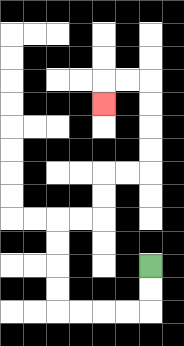{'start': '[6, 11]', 'end': '[4, 4]', 'path_directions': 'D,D,L,L,L,L,U,U,U,U,R,R,U,U,R,R,U,U,U,U,L,L,D', 'path_coordinates': '[[6, 11], [6, 12], [6, 13], [5, 13], [4, 13], [3, 13], [2, 13], [2, 12], [2, 11], [2, 10], [2, 9], [3, 9], [4, 9], [4, 8], [4, 7], [5, 7], [6, 7], [6, 6], [6, 5], [6, 4], [6, 3], [5, 3], [4, 3], [4, 4]]'}